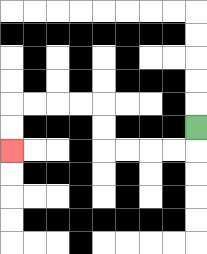{'start': '[8, 5]', 'end': '[0, 6]', 'path_directions': 'D,L,L,L,L,U,U,L,L,L,L,D,D', 'path_coordinates': '[[8, 5], [8, 6], [7, 6], [6, 6], [5, 6], [4, 6], [4, 5], [4, 4], [3, 4], [2, 4], [1, 4], [0, 4], [0, 5], [0, 6]]'}